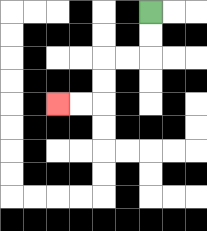{'start': '[6, 0]', 'end': '[2, 4]', 'path_directions': 'D,D,L,L,D,D,L,L', 'path_coordinates': '[[6, 0], [6, 1], [6, 2], [5, 2], [4, 2], [4, 3], [4, 4], [3, 4], [2, 4]]'}